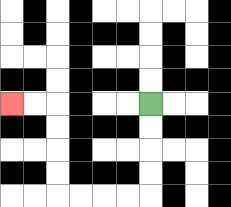{'start': '[6, 4]', 'end': '[0, 4]', 'path_directions': 'D,D,D,D,L,L,L,L,U,U,U,U,L,L', 'path_coordinates': '[[6, 4], [6, 5], [6, 6], [6, 7], [6, 8], [5, 8], [4, 8], [3, 8], [2, 8], [2, 7], [2, 6], [2, 5], [2, 4], [1, 4], [0, 4]]'}